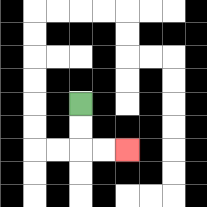{'start': '[3, 4]', 'end': '[5, 6]', 'path_directions': 'D,D,R,R', 'path_coordinates': '[[3, 4], [3, 5], [3, 6], [4, 6], [5, 6]]'}